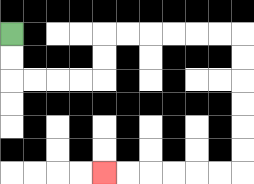{'start': '[0, 1]', 'end': '[4, 7]', 'path_directions': 'D,D,R,R,R,R,U,U,R,R,R,R,R,R,D,D,D,D,D,D,L,L,L,L,L,L', 'path_coordinates': '[[0, 1], [0, 2], [0, 3], [1, 3], [2, 3], [3, 3], [4, 3], [4, 2], [4, 1], [5, 1], [6, 1], [7, 1], [8, 1], [9, 1], [10, 1], [10, 2], [10, 3], [10, 4], [10, 5], [10, 6], [10, 7], [9, 7], [8, 7], [7, 7], [6, 7], [5, 7], [4, 7]]'}